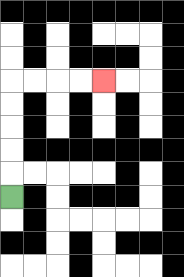{'start': '[0, 8]', 'end': '[4, 3]', 'path_directions': 'U,U,U,U,U,R,R,R,R', 'path_coordinates': '[[0, 8], [0, 7], [0, 6], [0, 5], [0, 4], [0, 3], [1, 3], [2, 3], [3, 3], [4, 3]]'}